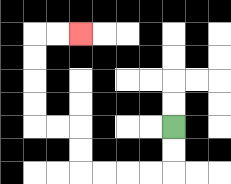{'start': '[7, 5]', 'end': '[3, 1]', 'path_directions': 'D,D,L,L,L,L,U,U,L,L,U,U,U,U,R,R', 'path_coordinates': '[[7, 5], [7, 6], [7, 7], [6, 7], [5, 7], [4, 7], [3, 7], [3, 6], [3, 5], [2, 5], [1, 5], [1, 4], [1, 3], [1, 2], [1, 1], [2, 1], [3, 1]]'}